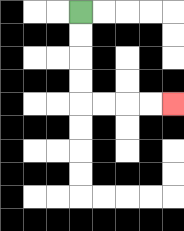{'start': '[3, 0]', 'end': '[7, 4]', 'path_directions': 'D,D,D,D,R,R,R,R', 'path_coordinates': '[[3, 0], [3, 1], [3, 2], [3, 3], [3, 4], [4, 4], [5, 4], [6, 4], [7, 4]]'}